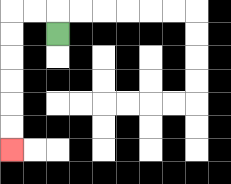{'start': '[2, 1]', 'end': '[0, 6]', 'path_directions': 'U,L,L,D,D,D,D,D,D', 'path_coordinates': '[[2, 1], [2, 0], [1, 0], [0, 0], [0, 1], [0, 2], [0, 3], [0, 4], [0, 5], [0, 6]]'}